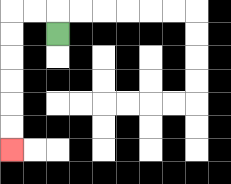{'start': '[2, 1]', 'end': '[0, 6]', 'path_directions': 'U,L,L,D,D,D,D,D,D', 'path_coordinates': '[[2, 1], [2, 0], [1, 0], [0, 0], [0, 1], [0, 2], [0, 3], [0, 4], [0, 5], [0, 6]]'}